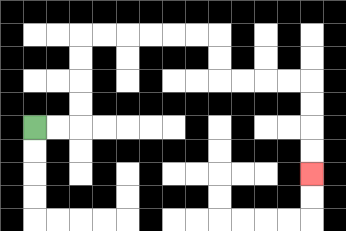{'start': '[1, 5]', 'end': '[13, 7]', 'path_directions': 'R,R,U,U,U,U,R,R,R,R,R,R,D,D,R,R,R,R,D,D,D,D', 'path_coordinates': '[[1, 5], [2, 5], [3, 5], [3, 4], [3, 3], [3, 2], [3, 1], [4, 1], [5, 1], [6, 1], [7, 1], [8, 1], [9, 1], [9, 2], [9, 3], [10, 3], [11, 3], [12, 3], [13, 3], [13, 4], [13, 5], [13, 6], [13, 7]]'}